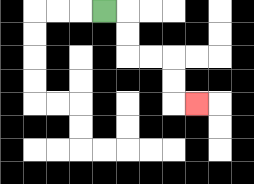{'start': '[4, 0]', 'end': '[8, 4]', 'path_directions': 'R,D,D,R,R,D,D,R', 'path_coordinates': '[[4, 0], [5, 0], [5, 1], [5, 2], [6, 2], [7, 2], [7, 3], [7, 4], [8, 4]]'}